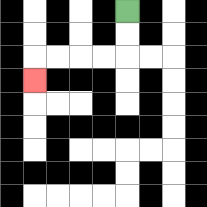{'start': '[5, 0]', 'end': '[1, 3]', 'path_directions': 'D,D,L,L,L,L,D', 'path_coordinates': '[[5, 0], [5, 1], [5, 2], [4, 2], [3, 2], [2, 2], [1, 2], [1, 3]]'}